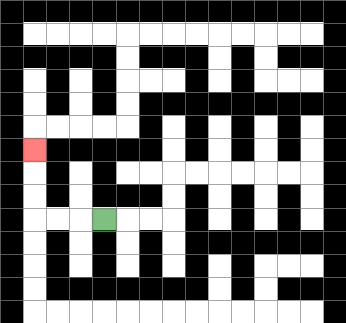{'start': '[4, 9]', 'end': '[1, 6]', 'path_directions': 'L,L,L,U,U,U', 'path_coordinates': '[[4, 9], [3, 9], [2, 9], [1, 9], [1, 8], [1, 7], [1, 6]]'}